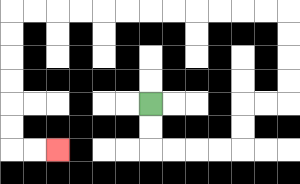{'start': '[6, 4]', 'end': '[2, 6]', 'path_directions': 'D,D,R,R,R,R,U,U,R,R,U,U,U,U,L,L,L,L,L,L,L,L,L,L,L,L,D,D,D,D,D,D,R,R', 'path_coordinates': '[[6, 4], [6, 5], [6, 6], [7, 6], [8, 6], [9, 6], [10, 6], [10, 5], [10, 4], [11, 4], [12, 4], [12, 3], [12, 2], [12, 1], [12, 0], [11, 0], [10, 0], [9, 0], [8, 0], [7, 0], [6, 0], [5, 0], [4, 0], [3, 0], [2, 0], [1, 0], [0, 0], [0, 1], [0, 2], [0, 3], [0, 4], [0, 5], [0, 6], [1, 6], [2, 6]]'}